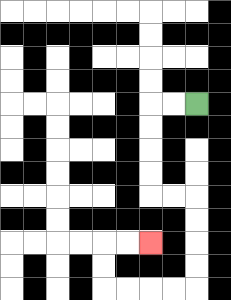{'start': '[8, 4]', 'end': '[6, 10]', 'path_directions': 'L,L,D,D,D,D,R,R,D,D,D,D,L,L,L,L,U,U,R,R', 'path_coordinates': '[[8, 4], [7, 4], [6, 4], [6, 5], [6, 6], [6, 7], [6, 8], [7, 8], [8, 8], [8, 9], [8, 10], [8, 11], [8, 12], [7, 12], [6, 12], [5, 12], [4, 12], [4, 11], [4, 10], [5, 10], [6, 10]]'}